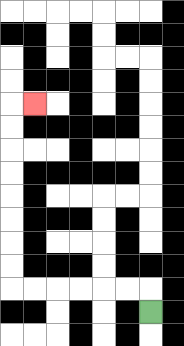{'start': '[6, 13]', 'end': '[1, 4]', 'path_directions': 'U,L,L,L,L,L,L,U,U,U,U,U,U,U,U,R', 'path_coordinates': '[[6, 13], [6, 12], [5, 12], [4, 12], [3, 12], [2, 12], [1, 12], [0, 12], [0, 11], [0, 10], [0, 9], [0, 8], [0, 7], [0, 6], [0, 5], [0, 4], [1, 4]]'}